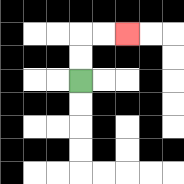{'start': '[3, 3]', 'end': '[5, 1]', 'path_directions': 'U,U,R,R', 'path_coordinates': '[[3, 3], [3, 2], [3, 1], [4, 1], [5, 1]]'}